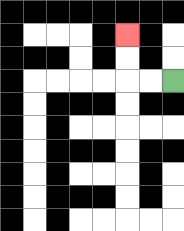{'start': '[7, 3]', 'end': '[5, 1]', 'path_directions': 'L,L,U,U', 'path_coordinates': '[[7, 3], [6, 3], [5, 3], [5, 2], [5, 1]]'}